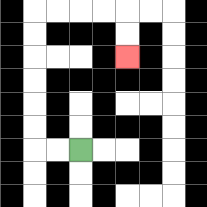{'start': '[3, 6]', 'end': '[5, 2]', 'path_directions': 'L,L,U,U,U,U,U,U,R,R,R,R,D,D', 'path_coordinates': '[[3, 6], [2, 6], [1, 6], [1, 5], [1, 4], [1, 3], [1, 2], [1, 1], [1, 0], [2, 0], [3, 0], [4, 0], [5, 0], [5, 1], [5, 2]]'}